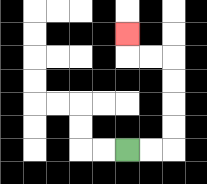{'start': '[5, 6]', 'end': '[5, 1]', 'path_directions': 'R,R,U,U,U,U,L,L,U', 'path_coordinates': '[[5, 6], [6, 6], [7, 6], [7, 5], [7, 4], [7, 3], [7, 2], [6, 2], [5, 2], [5, 1]]'}